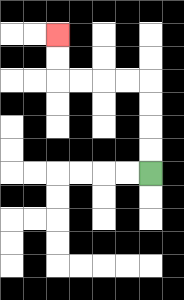{'start': '[6, 7]', 'end': '[2, 1]', 'path_directions': 'U,U,U,U,L,L,L,L,U,U', 'path_coordinates': '[[6, 7], [6, 6], [6, 5], [6, 4], [6, 3], [5, 3], [4, 3], [3, 3], [2, 3], [2, 2], [2, 1]]'}